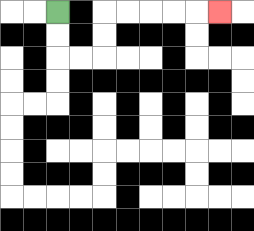{'start': '[2, 0]', 'end': '[9, 0]', 'path_directions': 'D,D,R,R,U,U,R,R,R,R,R', 'path_coordinates': '[[2, 0], [2, 1], [2, 2], [3, 2], [4, 2], [4, 1], [4, 0], [5, 0], [6, 0], [7, 0], [8, 0], [9, 0]]'}